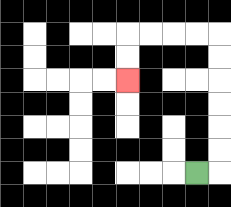{'start': '[8, 7]', 'end': '[5, 3]', 'path_directions': 'R,U,U,U,U,U,U,L,L,L,L,D,D', 'path_coordinates': '[[8, 7], [9, 7], [9, 6], [9, 5], [9, 4], [9, 3], [9, 2], [9, 1], [8, 1], [7, 1], [6, 1], [5, 1], [5, 2], [5, 3]]'}